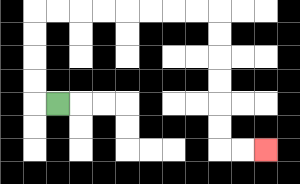{'start': '[2, 4]', 'end': '[11, 6]', 'path_directions': 'L,U,U,U,U,R,R,R,R,R,R,R,R,D,D,D,D,D,D,R,R', 'path_coordinates': '[[2, 4], [1, 4], [1, 3], [1, 2], [1, 1], [1, 0], [2, 0], [3, 0], [4, 0], [5, 0], [6, 0], [7, 0], [8, 0], [9, 0], [9, 1], [9, 2], [9, 3], [9, 4], [9, 5], [9, 6], [10, 6], [11, 6]]'}